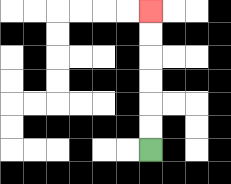{'start': '[6, 6]', 'end': '[6, 0]', 'path_directions': 'U,U,U,U,U,U', 'path_coordinates': '[[6, 6], [6, 5], [6, 4], [6, 3], [6, 2], [6, 1], [6, 0]]'}